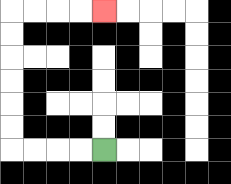{'start': '[4, 6]', 'end': '[4, 0]', 'path_directions': 'L,L,L,L,U,U,U,U,U,U,R,R,R,R', 'path_coordinates': '[[4, 6], [3, 6], [2, 6], [1, 6], [0, 6], [0, 5], [0, 4], [0, 3], [0, 2], [0, 1], [0, 0], [1, 0], [2, 0], [3, 0], [4, 0]]'}